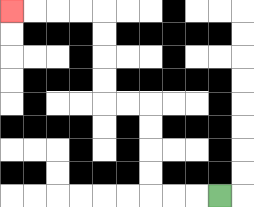{'start': '[9, 8]', 'end': '[0, 0]', 'path_directions': 'L,L,L,U,U,U,U,L,L,U,U,U,U,L,L,L,L', 'path_coordinates': '[[9, 8], [8, 8], [7, 8], [6, 8], [6, 7], [6, 6], [6, 5], [6, 4], [5, 4], [4, 4], [4, 3], [4, 2], [4, 1], [4, 0], [3, 0], [2, 0], [1, 0], [0, 0]]'}